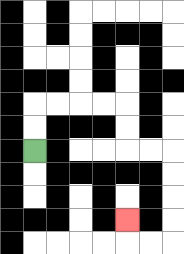{'start': '[1, 6]', 'end': '[5, 9]', 'path_directions': 'U,U,R,R,R,R,D,D,R,R,D,D,D,D,L,L,U', 'path_coordinates': '[[1, 6], [1, 5], [1, 4], [2, 4], [3, 4], [4, 4], [5, 4], [5, 5], [5, 6], [6, 6], [7, 6], [7, 7], [7, 8], [7, 9], [7, 10], [6, 10], [5, 10], [5, 9]]'}